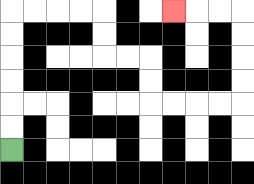{'start': '[0, 6]', 'end': '[7, 0]', 'path_directions': 'U,U,U,U,U,U,R,R,R,R,D,D,R,R,D,D,R,R,R,R,U,U,U,U,L,L,L', 'path_coordinates': '[[0, 6], [0, 5], [0, 4], [0, 3], [0, 2], [0, 1], [0, 0], [1, 0], [2, 0], [3, 0], [4, 0], [4, 1], [4, 2], [5, 2], [6, 2], [6, 3], [6, 4], [7, 4], [8, 4], [9, 4], [10, 4], [10, 3], [10, 2], [10, 1], [10, 0], [9, 0], [8, 0], [7, 0]]'}